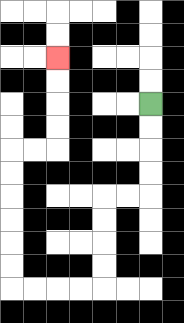{'start': '[6, 4]', 'end': '[2, 2]', 'path_directions': 'D,D,D,D,L,L,D,D,D,D,L,L,L,L,U,U,U,U,U,U,R,R,U,U,U,U', 'path_coordinates': '[[6, 4], [6, 5], [6, 6], [6, 7], [6, 8], [5, 8], [4, 8], [4, 9], [4, 10], [4, 11], [4, 12], [3, 12], [2, 12], [1, 12], [0, 12], [0, 11], [0, 10], [0, 9], [0, 8], [0, 7], [0, 6], [1, 6], [2, 6], [2, 5], [2, 4], [2, 3], [2, 2]]'}